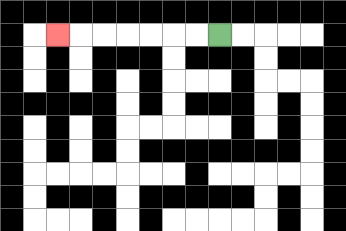{'start': '[9, 1]', 'end': '[2, 1]', 'path_directions': 'L,L,L,L,L,L,L', 'path_coordinates': '[[9, 1], [8, 1], [7, 1], [6, 1], [5, 1], [4, 1], [3, 1], [2, 1]]'}